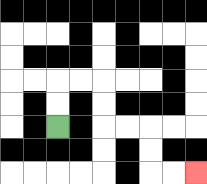{'start': '[2, 5]', 'end': '[8, 7]', 'path_directions': 'U,U,R,R,D,D,R,R,D,D,R,R', 'path_coordinates': '[[2, 5], [2, 4], [2, 3], [3, 3], [4, 3], [4, 4], [4, 5], [5, 5], [6, 5], [6, 6], [6, 7], [7, 7], [8, 7]]'}